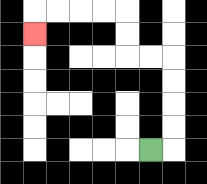{'start': '[6, 6]', 'end': '[1, 1]', 'path_directions': 'R,U,U,U,U,L,L,U,U,L,L,L,L,D', 'path_coordinates': '[[6, 6], [7, 6], [7, 5], [7, 4], [7, 3], [7, 2], [6, 2], [5, 2], [5, 1], [5, 0], [4, 0], [3, 0], [2, 0], [1, 0], [1, 1]]'}